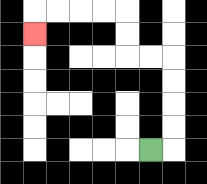{'start': '[6, 6]', 'end': '[1, 1]', 'path_directions': 'R,U,U,U,U,L,L,U,U,L,L,L,L,D', 'path_coordinates': '[[6, 6], [7, 6], [7, 5], [7, 4], [7, 3], [7, 2], [6, 2], [5, 2], [5, 1], [5, 0], [4, 0], [3, 0], [2, 0], [1, 0], [1, 1]]'}